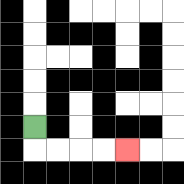{'start': '[1, 5]', 'end': '[5, 6]', 'path_directions': 'D,R,R,R,R', 'path_coordinates': '[[1, 5], [1, 6], [2, 6], [3, 6], [4, 6], [5, 6]]'}